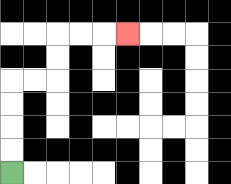{'start': '[0, 7]', 'end': '[5, 1]', 'path_directions': 'U,U,U,U,R,R,U,U,R,R,R', 'path_coordinates': '[[0, 7], [0, 6], [0, 5], [0, 4], [0, 3], [1, 3], [2, 3], [2, 2], [2, 1], [3, 1], [4, 1], [5, 1]]'}